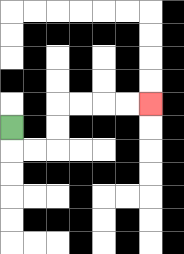{'start': '[0, 5]', 'end': '[6, 4]', 'path_directions': 'D,R,R,U,U,R,R,R,R', 'path_coordinates': '[[0, 5], [0, 6], [1, 6], [2, 6], [2, 5], [2, 4], [3, 4], [4, 4], [5, 4], [6, 4]]'}